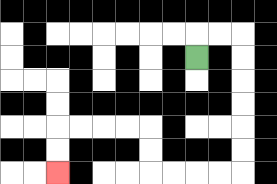{'start': '[8, 2]', 'end': '[2, 7]', 'path_directions': 'U,R,R,D,D,D,D,D,D,L,L,L,L,U,U,L,L,L,L,D,D', 'path_coordinates': '[[8, 2], [8, 1], [9, 1], [10, 1], [10, 2], [10, 3], [10, 4], [10, 5], [10, 6], [10, 7], [9, 7], [8, 7], [7, 7], [6, 7], [6, 6], [6, 5], [5, 5], [4, 5], [3, 5], [2, 5], [2, 6], [2, 7]]'}